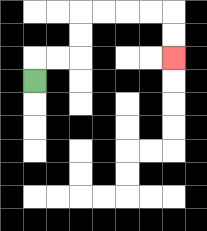{'start': '[1, 3]', 'end': '[7, 2]', 'path_directions': 'U,R,R,U,U,R,R,R,R,D,D', 'path_coordinates': '[[1, 3], [1, 2], [2, 2], [3, 2], [3, 1], [3, 0], [4, 0], [5, 0], [6, 0], [7, 0], [7, 1], [7, 2]]'}